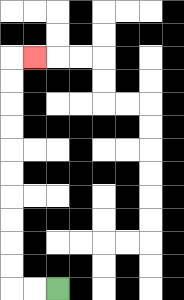{'start': '[2, 12]', 'end': '[1, 2]', 'path_directions': 'L,L,U,U,U,U,U,U,U,U,U,U,R', 'path_coordinates': '[[2, 12], [1, 12], [0, 12], [0, 11], [0, 10], [0, 9], [0, 8], [0, 7], [0, 6], [0, 5], [0, 4], [0, 3], [0, 2], [1, 2]]'}